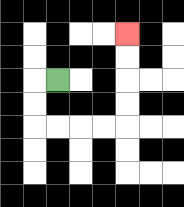{'start': '[2, 3]', 'end': '[5, 1]', 'path_directions': 'L,D,D,R,R,R,R,U,U,U,U', 'path_coordinates': '[[2, 3], [1, 3], [1, 4], [1, 5], [2, 5], [3, 5], [4, 5], [5, 5], [5, 4], [5, 3], [5, 2], [5, 1]]'}